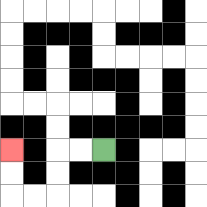{'start': '[4, 6]', 'end': '[0, 6]', 'path_directions': 'L,L,D,D,L,L,U,U', 'path_coordinates': '[[4, 6], [3, 6], [2, 6], [2, 7], [2, 8], [1, 8], [0, 8], [0, 7], [0, 6]]'}